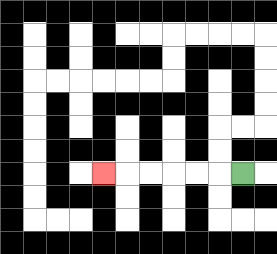{'start': '[10, 7]', 'end': '[4, 7]', 'path_directions': 'L,L,L,L,L,L', 'path_coordinates': '[[10, 7], [9, 7], [8, 7], [7, 7], [6, 7], [5, 7], [4, 7]]'}